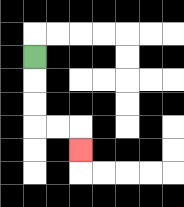{'start': '[1, 2]', 'end': '[3, 6]', 'path_directions': 'D,D,D,R,R,D', 'path_coordinates': '[[1, 2], [1, 3], [1, 4], [1, 5], [2, 5], [3, 5], [3, 6]]'}